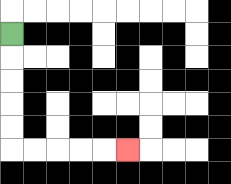{'start': '[0, 1]', 'end': '[5, 6]', 'path_directions': 'D,D,D,D,D,R,R,R,R,R', 'path_coordinates': '[[0, 1], [0, 2], [0, 3], [0, 4], [0, 5], [0, 6], [1, 6], [2, 6], [3, 6], [4, 6], [5, 6]]'}